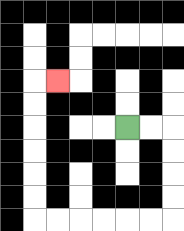{'start': '[5, 5]', 'end': '[2, 3]', 'path_directions': 'R,R,D,D,D,D,L,L,L,L,L,L,U,U,U,U,U,U,R', 'path_coordinates': '[[5, 5], [6, 5], [7, 5], [7, 6], [7, 7], [7, 8], [7, 9], [6, 9], [5, 9], [4, 9], [3, 9], [2, 9], [1, 9], [1, 8], [1, 7], [1, 6], [1, 5], [1, 4], [1, 3], [2, 3]]'}